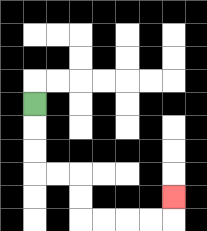{'start': '[1, 4]', 'end': '[7, 8]', 'path_directions': 'D,D,D,R,R,D,D,R,R,R,R,U', 'path_coordinates': '[[1, 4], [1, 5], [1, 6], [1, 7], [2, 7], [3, 7], [3, 8], [3, 9], [4, 9], [5, 9], [6, 9], [7, 9], [7, 8]]'}